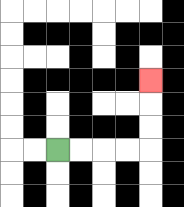{'start': '[2, 6]', 'end': '[6, 3]', 'path_directions': 'R,R,R,R,U,U,U', 'path_coordinates': '[[2, 6], [3, 6], [4, 6], [5, 6], [6, 6], [6, 5], [6, 4], [6, 3]]'}